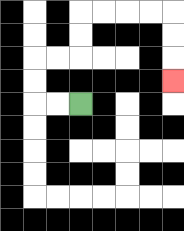{'start': '[3, 4]', 'end': '[7, 3]', 'path_directions': 'L,L,U,U,R,R,U,U,R,R,R,R,D,D,D', 'path_coordinates': '[[3, 4], [2, 4], [1, 4], [1, 3], [1, 2], [2, 2], [3, 2], [3, 1], [3, 0], [4, 0], [5, 0], [6, 0], [7, 0], [7, 1], [7, 2], [7, 3]]'}